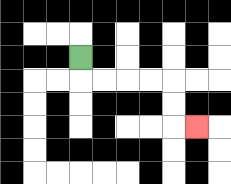{'start': '[3, 2]', 'end': '[8, 5]', 'path_directions': 'D,R,R,R,R,D,D,R', 'path_coordinates': '[[3, 2], [3, 3], [4, 3], [5, 3], [6, 3], [7, 3], [7, 4], [7, 5], [8, 5]]'}